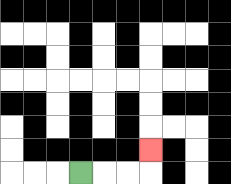{'start': '[3, 7]', 'end': '[6, 6]', 'path_directions': 'R,R,R,U', 'path_coordinates': '[[3, 7], [4, 7], [5, 7], [6, 7], [6, 6]]'}